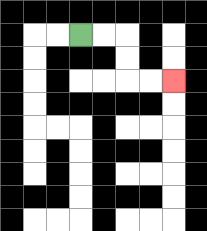{'start': '[3, 1]', 'end': '[7, 3]', 'path_directions': 'R,R,D,D,R,R', 'path_coordinates': '[[3, 1], [4, 1], [5, 1], [5, 2], [5, 3], [6, 3], [7, 3]]'}